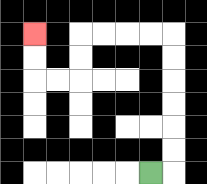{'start': '[6, 7]', 'end': '[1, 1]', 'path_directions': 'R,U,U,U,U,U,U,L,L,L,L,D,D,L,L,U,U', 'path_coordinates': '[[6, 7], [7, 7], [7, 6], [7, 5], [7, 4], [7, 3], [7, 2], [7, 1], [6, 1], [5, 1], [4, 1], [3, 1], [3, 2], [3, 3], [2, 3], [1, 3], [1, 2], [1, 1]]'}